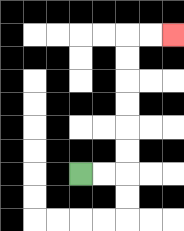{'start': '[3, 7]', 'end': '[7, 1]', 'path_directions': 'R,R,U,U,U,U,U,U,R,R', 'path_coordinates': '[[3, 7], [4, 7], [5, 7], [5, 6], [5, 5], [5, 4], [5, 3], [5, 2], [5, 1], [6, 1], [7, 1]]'}